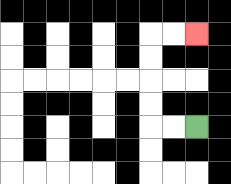{'start': '[8, 5]', 'end': '[8, 1]', 'path_directions': 'L,L,U,U,U,U,R,R', 'path_coordinates': '[[8, 5], [7, 5], [6, 5], [6, 4], [6, 3], [6, 2], [6, 1], [7, 1], [8, 1]]'}